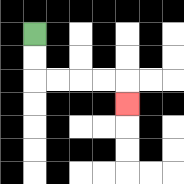{'start': '[1, 1]', 'end': '[5, 4]', 'path_directions': 'D,D,R,R,R,R,D', 'path_coordinates': '[[1, 1], [1, 2], [1, 3], [2, 3], [3, 3], [4, 3], [5, 3], [5, 4]]'}